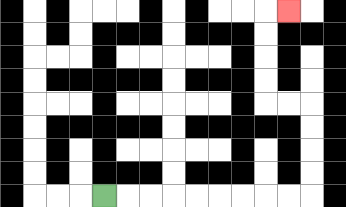{'start': '[4, 8]', 'end': '[12, 0]', 'path_directions': 'R,R,R,R,R,R,R,R,R,U,U,U,U,L,L,U,U,U,U,R', 'path_coordinates': '[[4, 8], [5, 8], [6, 8], [7, 8], [8, 8], [9, 8], [10, 8], [11, 8], [12, 8], [13, 8], [13, 7], [13, 6], [13, 5], [13, 4], [12, 4], [11, 4], [11, 3], [11, 2], [11, 1], [11, 0], [12, 0]]'}